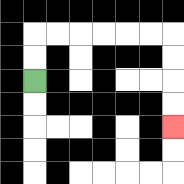{'start': '[1, 3]', 'end': '[7, 5]', 'path_directions': 'U,U,R,R,R,R,R,R,D,D,D,D', 'path_coordinates': '[[1, 3], [1, 2], [1, 1], [2, 1], [3, 1], [4, 1], [5, 1], [6, 1], [7, 1], [7, 2], [7, 3], [7, 4], [7, 5]]'}